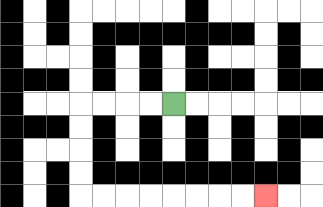{'start': '[7, 4]', 'end': '[11, 8]', 'path_directions': 'L,L,L,L,D,D,D,D,R,R,R,R,R,R,R,R', 'path_coordinates': '[[7, 4], [6, 4], [5, 4], [4, 4], [3, 4], [3, 5], [3, 6], [3, 7], [3, 8], [4, 8], [5, 8], [6, 8], [7, 8], [8, 8], [9, 8], [10, 8], [11, 8]]'}